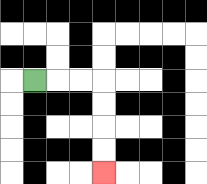{'start': '[1, 3]', 'end': '[4, 7]', 'path_directions': 'R,R,R,D,D,D,D', 'path_coordinates': '[[1, 3], [2, 3], [3, 3], [4, 3], [4, 4], [4, 5], [4, 6], [4, 7]]'}